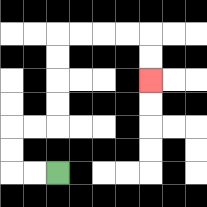{'start': '[2, 7]', 'end': '[6, 3]', 'path_directions': 'L,L,U,U,R,R,U,U,U,U,R,R,R,R,D,D', 'path_coordinates': '[[2, 7], [1, 7], [0, 7], [0, 6], [0, 5], [1, 5], [2, 5], [2, 4], [2, 3], [2, 2], [2, 1], [3, 1], [4, 1], [5, 1], [6, 1], [6, 2], [6, 3]]'}